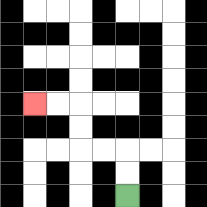{'start': '[5, 8]', 'end': '[1, 4]', 'path_directions': 'U,U,L,L,U,U,L,L', 'path_coordinates': '[[5, 8], [5, 7], [5, 6], [4, 6], [3, 6], [3, 5], [3, 4], [2, 4], [1, 4]]'}